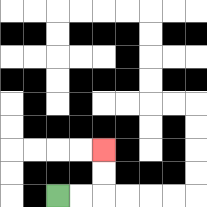{'start': '[2, 8]', 'end': '[4, 6]', 'path_directions': 'R,R,U,U', 'path_coordinates': '[[2, 8], [3, 8], [4, 8], [4, 7], [4, 6]]'}